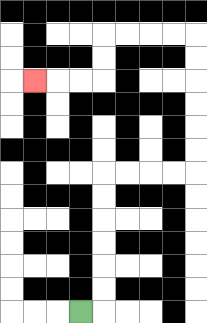{'start': '[3, 13]', 'end': '[1, 3]', 'path_directions': 'R,U,U,U,U,U,U,R,R,R,R,U,U,U,U,U,U,L,L,L,L,D,D,L,L,L', 'path_coordinates': '[[3, 13], [4, 13], [4, 12], [4, 11], [4, 10], [4, 9], [4, 8], [4, 7], [5, 7], [6, 7], [7, 7], [8, 7], [8, 6], [8, 5], [8, 4], [8, 3], [8, 2], [8, 1], [7, 1], [6, 1], [5, 1], [4, 1], [4, 2], [4, 3], [3, 3], [2, 3], [1, 3]]'}